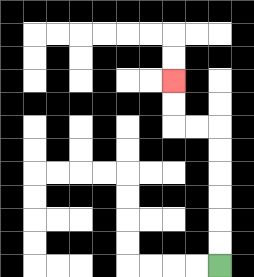{'start': '[9, 11]', 'end': '[7, 3]', 'path_directions': 'U,U,U,U,U,U,L,L,U,U', 'path_coordinates': '[[9, 11], [9, 10], [9, 9], [9, 8], [9, 7], [9, 6], [9, 5], [8, 5], [7, 5], [7, 4], [7, 3]]'}